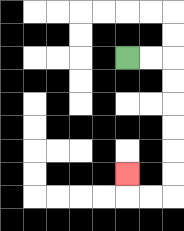{'start': '[5, 2]', 'end': '[5, 7]', 'path_directions': 'R,R,D,D,D,D,D,D,L,L,U', 'path_coordinates': '[[5, 2], [6, 2], [7, 2], [7, 3], [7, 4], [7, 5], [7, 6], [7, 7], [7, 8], [6, 8], [5, 8], [5, 7]]'}